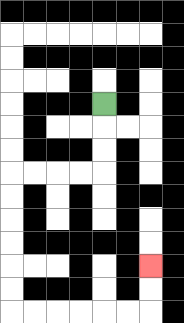{'start': '[4, 4]', 'end': '[6, 11]', 'path_directions': 'D,D,D,L,L,L,L,D,D,D,D,D,D,R,R,R,R,R,R,U,U', 'path_coordinates': '[[4, 4], [4, 5], [4, 6], [4, 7], [3, 7], [2, 7], [1, 7], [0, 7], [0, 8], [0, 9], [0, 10], [0, 11], [0, 12], [0, 13], [1, 13], [2, 13], [3, 13], [4, 13], [5, 13], [6, 13], [6, 12], [6, 11]]'}